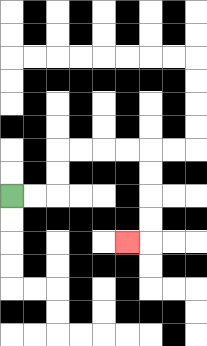{'start': '[0, 8]', 'end': '[5, 10]', 'path_directions': 'R,R,U,U,R,R,R,R,D,D,D,D,L', 'path_coordinates': '[[0, 8], [1, 8], [2, 8], [2, 7], [2, 6], [3, 6], [4, 6], [5, 6], [6, 6], [6, 7], [6, 8], [6, 9], [6, 10], [5, 10]]'}